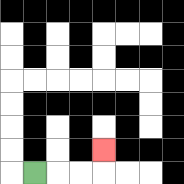{'start': '[1, 7]', 'end': '[4, 6]', 'path_directions': 'R,R,R,U', 'path_coordinates': '[[1, 7], [2, 7], [3, 7], [4, 7], [4, 6]]'}